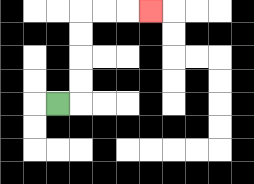{'start': '[2, 4]', 'end': '[6, 0]', 'path_directions': 'R,U,U,U,U,R,R,R', 'path_coordinates': '[[2, 4], [3, 4], [3, 3], [3, 2], [3, 1], [3, 0], [4, 0], [5, 0], [6, 0]]'}